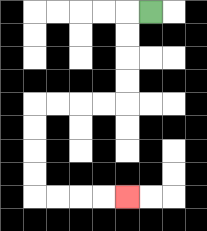{'start': '[6, 0]', 'end': '[5, 8]', 'path_directions': 'L,D,D,D,D,L,L,L,L,D,D,D,D,R,R,R,R', 'path_coordinates': '[[6, 0], [5, 0], [5, 1], [5, 2], [5, 3], [5, 4], [4, 4], [3, 4], [2, 4], [1, 4], [1, 5], [1, 6], [1, 7], [1, 8], [2, 8], [3, 8], [4, 8], [5, 8]]'}